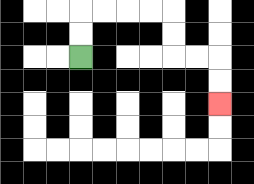{'start': '[3, 2]', 'end': '[9, 4]', 'path_directions': 'U,U,R,R,R,R,D,D,R,R,D,D', 'path_coordinates': '[[3, 2], [3, 1], [3, 0], [4, 0], [5, 0], [6, 0], [7, 0], [7, 1], [7, 2], [8, 2], [9, 2], [9, 3], [9, 4]]'}